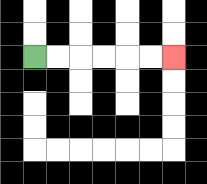{'start': '[1, 2]', 'end': '[7, 2]', 'path_directions': 'R,R,R,R,R,R', 'path_coordinates': '[[1, 2], [2, 2], [3, 2], [4, 2], [5, 2], [6, 2], [7, 2]]'}